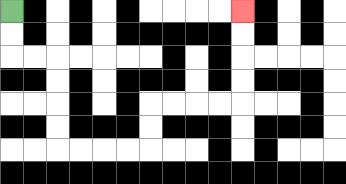{'start': '[0, 0]', 'end': '[10, 0]', 'path_directions': 'D,D,R,R,D,D,D,D,R,R,R,R,U,U,R,R,R,R,U,U,U,U', 'path_coordinates': '[[0, 0], [0, 1], [0, 2], [1, 2], [2, 2], [2, 3], [2, 4], [2, 5], [2, 6], [3, 6], [4, 6], [5, 6], [6, 6], [6, 5], [6, 4], [7, 4], [8, 4], [9, 4], [10, 4], [10, 3], [10, 2], [10, 1], [10, 0]]'}